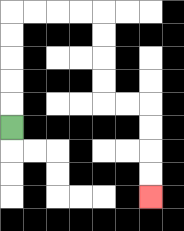{'start': '[0, 5]', 'end': '[6, 8]', 'path_directions': 'U,U,U,U,U,R,R,R,R,D,D,D,D,R,R,D,D,D,D', 'path_coordinates': '[[0, 5], [0, 4], [0, 3], [0, 2], [0, 1], [0, 0], [1, 0], [2, 0], [3, 0], [4, 0], [4, 1], [4, 2], [4, 3], [4, 4], [5, 4], [6, 4], [6, 5], [6, 6], [6, 7], [6, 8]]'}